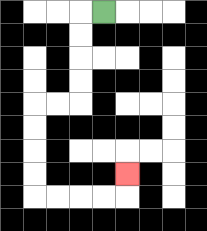{'start': '[4, 0]', 'end': '[5, 7]', 'path_directions': 'L,D,D,D,D,L,L,D,D,D,D,R,R,R,R,U', 'path_coordinates': '[[4, 0], [3, 0], [3, 1], [3, 2], [3, 3], [3, 4], [2, 4], [1, 4], [1, 5], [1, 6], [1, 7], [1, 8], [2, 8], [3, 8], [4, 8], [5, 8], [5, 7]]'}